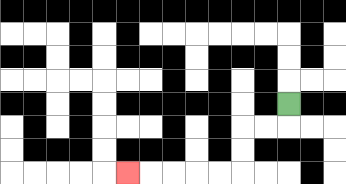{'start': '[12, 4]', 'end': '[5, 7]', 'path_directions': 'D,L,L,D,D,L,L,L,L,L', 'path_coordinates': '[[12, 4], [12, 5], [11, 5], [10, 5], [10, 6], [10, 7], [9, 7], [8, 7], [7, 7], [6, 7], [5, 7]]'}